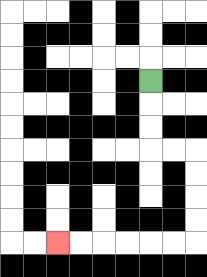{'start': '[6, 3]', 'end': '[2, 10]', 'path_directions': 'D,D,D,R,R,D,D,D,D,L,L,L,L,L,L', 'path_coordinates': '[[6, 3], [6, 4], [6, 5], [6, 6], [7, 6], [8, 6], [8, 7], [8, 8], [8, 9], [8, 10], [7, 10], [6, 10], [5, 10], [4, 10], [3, 10], [2, 10]]'}